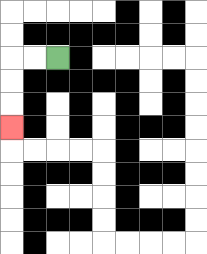{'start': '[2, 2]', 'end': '[0, 5]', 'path_directions': 'L,L,D,D,D', 'path_coordinates': '[[2, 2], [1, 2], [0, 2], [0, 3], [0, 4], [0, 5]]'}